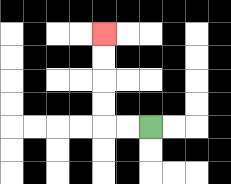{'start': '[6, 5]', 'end': '[4, 1]', 'path_directions': 'L,L,U,U,U,U', 'path_coordinates': '[[6, 5], [5, 5], [4, 5], [4, 4], [4, 3], [4, 2], [4, 1]]'}